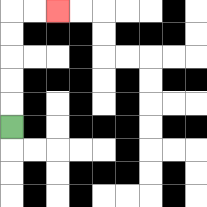{'start': '[0, 5]', 'end': '[2, 0]', 'path_directions': 'U,U,U,U,U,R,R', 'path_coordinates': '[[0, 5], [0, 4], [0, 3], [0, 2], [0, 1], [0, 0], [1, 0], [2, 0]]'}